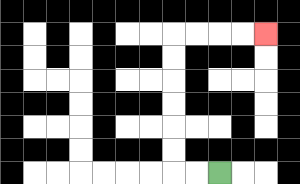{'start': '[9, 7]', 'end': '[11, 1]', 'path_directions': 'L,L,U,U,U,U,U,U,R,R,R,R', 'path_coordinates': '[[9, 7], [8, 7], [7, 7], [7, 6], [7, 5], [7, 4], [7, 3], [7, 2], [7, 1], [8, 1], [9, 1], [10, 1], [11, 1]]'}